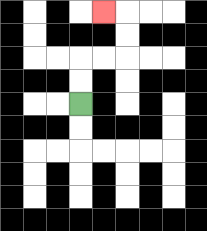{'start': '[3, 4]', 'end': '[4, 0]', 'path_directions': 'U,U,R,R,U,U,L', 'path_coordinates': '[[3, 4], [3, 3], [3, 2], [4, 2], [5, 2], [5, 1], [5, 0], [4, 0]]'}